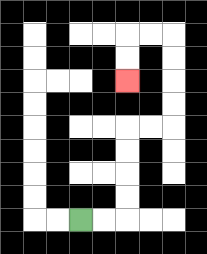{'start': '[3, 9]', 'end': '[5, 3]', 'path_directions': 'R,R,U,U,U,U,R,R,U,U,U,U,L,L,D,D', 'path_coordinates': '[[3, 9], [4, 9], [5, 9], [5, 8], [5, 7], [5, 6], [5, 5], [6, 5], [7, 5], [7, 4], [7, 3], [7, 2], [7, 1], [6, 1], [5, 1], [5, 2], [5, 3]]'}